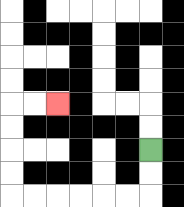{'start': '[6, 6]', 'end': '[2, 4]', 'path_directions': 'D,D,L,L,L,L,L,L,U,U,U,U,R,R', 'path_coordinates': '[[6, 6], [6, 7], [6, 8], [5, 8], [4, 8], [3, 8], [2, 8], [1, 8], [0, 8], [0, 7], [0, 6], [0, 5], [0, 4], [1, 4], [2, 4]]'}